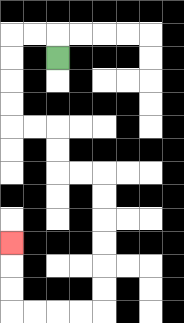{'start': '[2, 2]', 'end': '[0, 10]', 'path_directions': 'U,L,L,D,D,D,D,R,R,D,D,R,R,D,D,D,D,D,D,L,L,L,L,U,U,U', 'path_coordinates': '[[2, 2], [2, 1], [1, 1], [0, 1], [0, 2], [0, 3], [0, 4], [0, 5], [1, 5], [2, 5], [2, 6], [2, 7], [3, 7], [4, 7], [4, 8], [4, 9], [4, 10], [4, 11], [4, 12], [4, 13], [3, 13], [2, 13], [1, 13], [0, 13], [0, 12], [0, 11], [0, 10]]'}